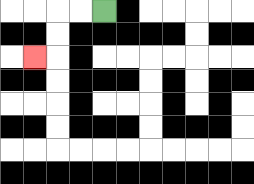{'start': '[4, 0]', 'end': '[1, 2]', 'path_directions': 'L,L,D,D,L', 'path_coordinates': '[[4, 0], [3, 0], [2, 0], [2, 1], [2, 2], [1, 2]]'}